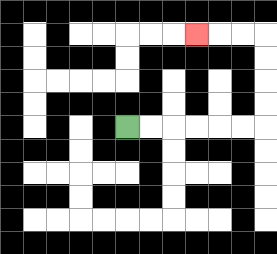{'start': '[5, 5]', 'end': '[8, 1]', 'path_directions': 'R,R,R,R,R,R,U,U,U,U,L,L,L', 'path_coordinates': '[[5, 5], [6, 5], [7, 5], [8, 5], [9, 5], [10, 5], [11, 5], [11, 4], [11, 3], [11, 2], [11, 1], [10, 1], [9, 1], [8, 1]]'}